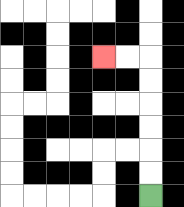{'start': '[6, 8]', 'end': '[4, 2]', 'path_directions': 'U,U,U,U,U,U,L,L', 'path_coordinates': '[[6, 8], [6, 7], [6, 6], [6, 5], [6, 4], [6, 3], [6, 2], [5, 2], [4, 2]]'}